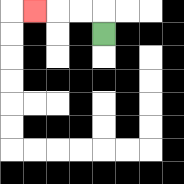{'start': '[4, 1]', 'end': '[1, 0]', 'path_directions': 'U,L,L,L', 'path_coordinates': '[[4, 1], [4, 0], [3, 0], [2, 0], [1, 0]]'}